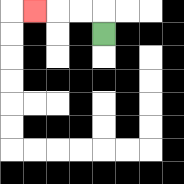{'start': '[4, 1]', 'end': '[1, 0]', 'path_directions': 'U,L,L,L', 'path_coordinates': '[[4, 1], [4, 0], [3, 0], [2, 0], [1, 0]]'}